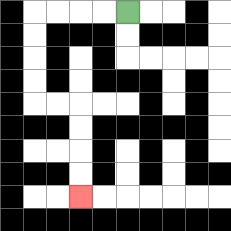{'start': '[5, 0]', 'end': '[3, 8]', 'path_directions': 'L,L,L,L,D,D,D,D,R,R,D,D,D,D', 'path_coordinates': '[[5, 0], [4, 0], [3, 0], [2, 0], [1, 0], [1, 1], [1, 2], [1, 3], [1, 4], [2, 4], [3, 4], [3, 5], [3, 6], [3, 7], [3, 8]]'}